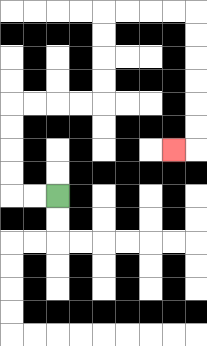{'start': '[2, 8]', 'end': '[7, 6]', 'path_directions': 'L,L,U,U,U,U,R,R,R,R,U,U,U,U,R,R,R,R,D,D,D,D,D,D,L', 'path_coordinates': '[[2, 8], [1, 8], [0, 8], [0, 7], [0, 6], [0, 5], [0, 4], [1, 4], [2, 4], [3, 4], [4, 4], [4, 3], [4, 2], [4, 1], [4, 0], [5, 0], [6, 0], [7, 0], [8, 0], [8, 1], [8, 2], [8, 3], [8, 4], [8, 5], [8, 6], [7, 6]]'}